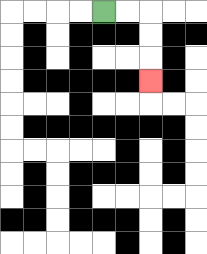{'start': '[4, 0]', 'end': '[6, 3]', 'path_directions': 'R,R,D,D,D', 'path_coordinates': '[[4, 0], [5, 0], [6, 0], [6, 1], [6, 2], [6, 3]]'}